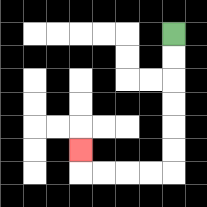{'start': '[7, 1]', 'end': '[3, 6]', 'path_directions': 'D,D,D,D,D,D,L,L,L,L,U', 'path_coordinates': '[[7, 1], [7, 2], [7, 3], [7, 4], [7, 5], [7, 6], [7, 7], [6, 7], [5, 7], [4, 7], [3, 7], [3, 6]]'}